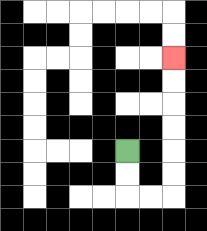{'start': '[5, 6]', 'end': '[7, 2]', 'path_directions': 'D,D,R,R,U,U,U,U,U,U', 'path_coordinates': '[[5, 6], [5, 7], [5, 8], [6, 8], [7, 8], [7, 7], [7, 6], [7, 5], [7, 4], [7, 3], [7, 2]]'}